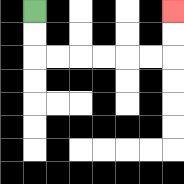{'start': '[1, 0]', 'end': '[7, 0]', 'path_directions': 'D,D,R,R,R,R,R,R,U,U', 'path_coordinates': '[[1, 0], [1, 1], [1, 2], [2, 2], [3, 2], [4, 2], [5, 2], [6, 2], [7, 2], [7, 1], [7, 0]]'}